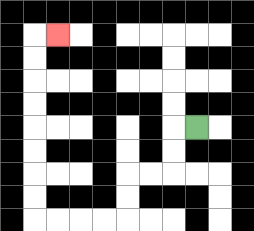{'start': '[8, 5]', 'end': '[2, 1]', 'path_directions': 'L,D,D,L,L,D,D,L,L,L,L,U,U,U,U,U,U,U,U,R', 'path_coordinates': '[[8, 5], [7, 5], [7, 6], [7, 7], [6, 7], [5, 7], [5, 8], [5, 9], [4, 9], [3, 9], [2, 9], [1, 9], [1, 8], [1, 7], [1, 6], [1, 5], [1, 4], [1, 3], [1, 2], [1, 1], [2, 1]]'}